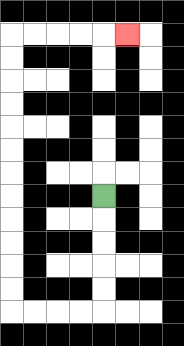{'start': '[4, 8]', 'end': '[5, 1]', 'path_directions': 'D,D,D,D,D,L,L,L,L,U,U,U,U,U,U,U,U,U,U,U,U,R,R,R,R,R', 'path_coordinates': '[[4, 8], [4, 9], [4, 10], [4, 11], [4, 12], [4, 13], [3, 13], [2, 13], [1, 13], [0, 13], [0, 12], [0, 11], [0, 10], [0, 9], [0, 8], [0, 7], [0, 6], [0, 5], [0, 4], [0, 3], [0, 2], [0, 1], [1, 1], [2, 1], [3, 1], [4, 1], [5, 1]]'}